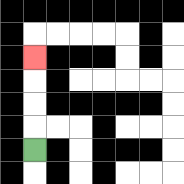{'start': '[1, 6]', 'end': '[1, 2]', 'path_directions': 'U,U,U,U', 'path_coordinates': '[[1, 6], [1, 5], [1, 4], [1, 3], [1, 2]]'}